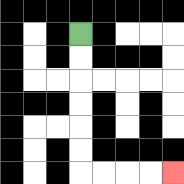{'start': '[3, 1]', 'end': '[7, 7]', 'path_directions': 'D,D,D,D,D,D,R,R,R,R', 'path_coordinates': '[[3, 1], [3, 2], [3, 3], [3, 4], [3, 5], [3, 6], [3, 7], [4, 7], [5, 7], [6, 7], [7, 7]]'}